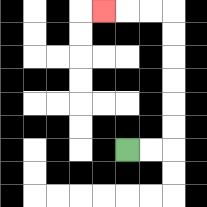{'start': '[5, 6]', 'end': '[4, 0]', 'path_directions': 'R,R,U,U,U,U,U,U,L,L,L', 'path_coordinates': '[[5, 6], [6, 6], [7, 6], [7, 5], [7, 4], [7, 3], [7, 2], [7, 1], [7, 0], [6, 0], [5, 0], [4, 0]]'}